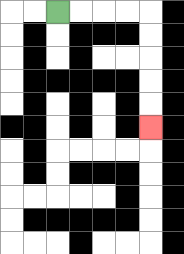{'start': '[2, 0]', 'end': '[6, 5]', 'path_directions': 'R,R,R,R,D,D,D,D,D', 'path_coordinates': '[[2, 0], [3, 0], [4, 0], [5, 0], [6, 0], [6, 1], [6, 2], [6, 3], [6, 4], [6, 5]]'}